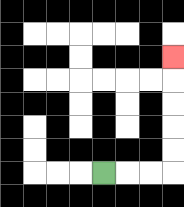{'start': '[4, 7]', 'end': '[7, 2]', 'path_directions': 'R,R,R,U,U,U,U,U', 'path_coordinates': '[[4, 7], [5, 7], [6, 7], [7, 7], [7, 6], [7, 5], [7, 4], [7, 3], [7, 2]]'}